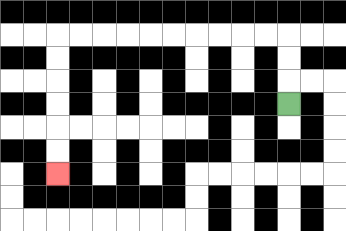{'start': '[12, 4]', 'end': '[2, 7]', 'path_directions': 'U,U,U,L,L,L,L,L,L,L,L,L,L,D,D,D,D,D,D', 'path_coordinates': '[[12, 4], [12, 3], [12, 2], [12, 1], [11, 1], [10, 1], [9, 1], [8, 1], [7, 1], [6, 1], [5, 1], [4, 1], [3, 1], [2, 1], [2, 2], [2, 3], [2, 4], [2, 5], [2, 6], [2, 7]]'}